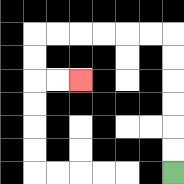{'start': '[7, 7]', 'end': '[3, 3]', 'path_directions': 'U,U,U,U,U,U,L,L,L,L,L,L,D,D,R,R', 'path_coordinates': '[[7, 7], [7, 6], [7, 5], [7, 4], [7, 3], [7, 2], [7, 1], [6, 1], [5, 1], [4, 1], [3, 1], [2, 1], [1, 1], [1, 2], [1, 3], [2, 3], [3, 3]]'}